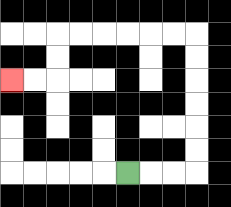{'start': '[5, 7]', 'end': '[0, 3]', 'path_directions': 'R,R,R,U,U,U,U,U,U,L,L,L,L,L,L,D,D,L,L', 'path_coordinates': '[[5, 7], [6, 7], [7, 7], [8, 7], [8, 6], [8, 5], [8, 4], [8, 3], [8, 2], [8, 1], [7, 1], [6, 1], [5, 1], [4, 1], [3, 1], [2, 1], [2, 2], [2, 3], [1, 3], [0, 3]]'}